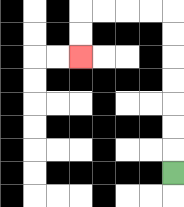{'start': '[7, 7]', 'end': '[3, 2]', 'path_directions': 'U,U,U,U,U,U,U,L,L,L,L,D,D', 'path_coordinates': '[[7, 7], [7, 6], [7, 5], [7, 4], [7, 3], [7, 2], [7, 1], [7, 0], [6, 0], [5, 0], [4, 0], [3, 0], [3, 1], [3, 2]]'}